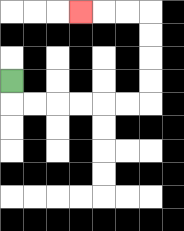{'start': '[0, 3]', 'end': '[3, 0]', 'path_directions': 'D,R,R,R,R,R,R,U,U,U,U,L,L,L', 'path_coordinates': '[[0, 3], [0, 4], [1, 4], [2, 4], [3, 4], [4, 4], [5, 4], [6, 4], [6, 3], [6, 2], [6, 1], [6, 0], [5, 0], [4, 0], [3, 0]]'}